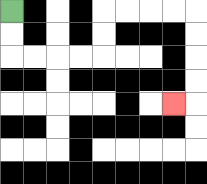{'start': '[0, 0]', 'end': '[7, 4]', 'path_directions': 'D,D,R,R,R,R,U,U,R,R,R,R,D,D,D,D,L', 'path_coordinates': '[[0, 0], [0, 1], [0, 2], [1, 2], [2, 2], [3, 2], [4, 2], [4, 1], [4, 0], [5, 0], [6, 0], [7, 0], [8, 0], [8, 1], [8, 2], [8, 3], [8, 4], [7, 4]]'}